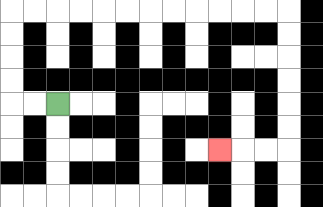{'start': '[2, 4]', 'end': '[9, 6]', 'path_directions': 'L,L,U,U,U,U,R,R,R,R,R,R,R,R,R,R,R,R,D,D,D,D,D,D,L,L,L', 'path_coordinates': '[[2, 4], [1, 4], [0, 4], [0, 3], [0, 2], [0, 1], [0, 0], [1, 0], [2, 0], [3, 0], [4, 0], [5, 0], [6, 0], [7, 0], [8, 0], [9, 0], [10, 0], [11, 0], [12, 0], [12, 1], [12, 2], [12, 3], [12, 4], [12, 5], [12, 6], [11, 6], [10, 6], [9, 6]]'}